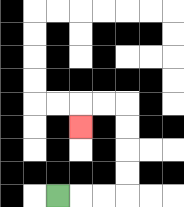{'start': '[2, 8]', 'end': '[3, 5]', 'path_directions': 'R,R,R,U,U,U,U,L,L,D', 'path_coordinates': '[[2, 8], [3, 8], [4, 8], [5, 8], [5, 7], [5, 6], [5, 5], [5, 4], [4, 4], [3, 4], [3, 5]]'}